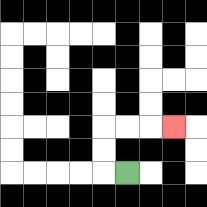{'start': '[5, 7]', 'end': '[7, 5]', 'path_directions': 'L,U,U,R,R,R', 'path_coordinates': '[[5, 7], [4, 7], [4, 6], [4, 5], [5, 5], [6, 5], [7, 5]]'}